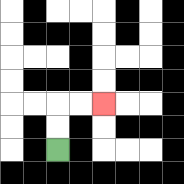{'start': '[2, 6]', 'end': '[4, 4]', 'path_directions': 'U,U,R,R', 'path_coordinates': '[[2, 6], [2, 5], [2, 4], [3, 4], [4, 4]]'}